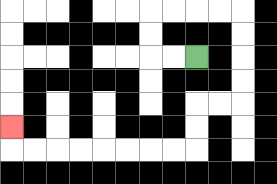{'start': '[8, 2]', 'end': '[0, 5]', 'path_directions': 'L,L,U,U,R,R,R,R,D,D,D,D,L,L,D,D,L,L,L,L,L,L,L,L,U', 'path_coordinates': '[[8, 2], [7, 2], [6, 2], [6, 1], [6, 0], [7, 0], [8, 0], [9, 0], [10, 0], [10, 1], [10, 2], [10, 3], [10, 4], [9, 4], [8, 4], [8, 5], [8, 6], [7, 6], [6, 6], [5, 6], [4, 6], [3, 6], [2, 6], [1, 6], [0, 6], [0, 5]]'}